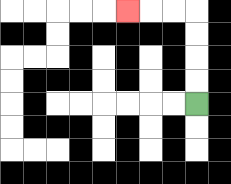{'start': '[8, 4]', 'end': '[5, 0]', 'path_directions': 'U,U,U,U,L,L,L', 'path_coordinates': '[[8, 4], [8, 3], [8, 2], [8, 1], [8, 0], [7, 0], [6, 0], [5, 0]]'}